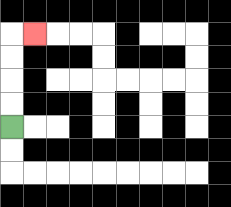{'start': '[0, 5]', 'end': '[1, 1]', 'path_directions': 'U,U,U,U,R', 'path_coordinates': '[[0, 5], [0, 4], [0, 3], [0, 2], [0, 1], [1, 1]]'}